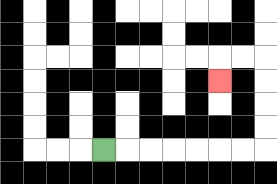{'start': '[4, 6]', 'end': '[9, 3]', 'path_directions': 'R,R,R,R,R,R,R,U,U,U,U,L,L,D', 'path_coordinates': '[[4, 6], [5, 6], [6, 6], [7, 6], [8, 6], [9, 6], [10, 6], [11, 6], [11, 5], [11, 4], [11, 3], [11, 2], [10, 2], [9, 2], [9, 3]]'}